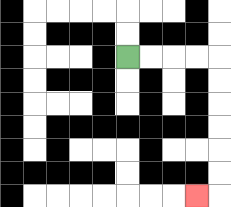{'start': '[5, 2]', 'end': '[8, 8]', 'path_directions': 'R,R,R,R,D,D,D,D,D,D,L', 'path_coordinates': '[[5, 2], [6, 2], [7, 2], [8, 2], [9, 2], [9, 3], [9, 4], [9, 5], [9, 6], [9, 7], [9, 8], [8, 8]]'}